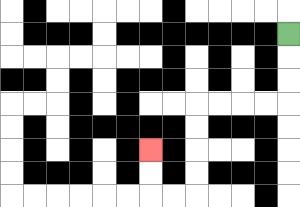{'start': '[12, 1]', 'end': '[6, 6]', 'path_directions': 'D,D,D,L,L,L,L,D,D,D,D,L,L,U,U', 'path_coordinates': '[[12, 1], [12, 2], [12, 3], [12, 4], [11, 4], [10, 4], [9, 4], [8, 4], [8, 5], [8, 6], [8, 7], [8, 8], [7, 8], [6, 8], [6, 7], [6, 6]]'}